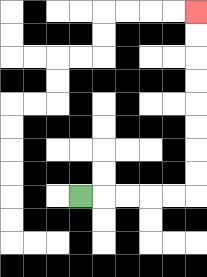{'start': '[3, 8]', 'end': '[8, 0]', 'path_directions': 'R,R,R,R,R,U,U,U,U,U,U,U,U', 'path_coordinates': '[[3, 8], [4, 8], [5, 8], [6, 8], [7, 8], [8, 8], [8, 7], [8, 6], [8, 5], [8, 4], [8, 3], [8, 2], [8, 1], [8, 0]]'}